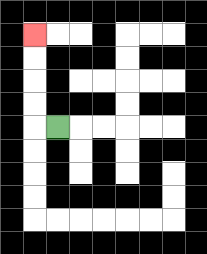{'start': '[2, 5]', 'end': '[1, 1]', 'path_directions': 'L,U,U,U,U', 'path_coordinates': '[[2, 5], [1, 5], [1, 4], [1, 3], [1, 2], [1, 1]]'}